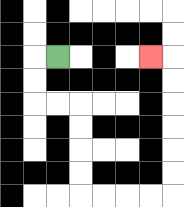{'start': '[2, 2]', 'end': '[6, 2]', 'path_directions': 'L,D,D,R,R,D,D,D,D,R,R,R,R,U,U,U,U,U,U,L', 'path_coordinates': '[[2, 2], [1, 2], [1, 3], [1, 4], [2, 4], [3, 4], [3, 5], [3, 6], [3, 7], [3, 8], [4, 8], [5, 8], [6, 8], [7, 8], [7, 7], [7, 6], [7, 5], [7, 4], [7, 3], [7, 2], [6, 2]]'}